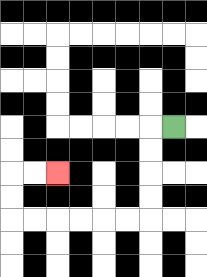{'start': '[7, 5]', 'end': '[2, 7]', 'path_directions': 'L,D,D,D,D,L,L,L,L,L,L,U,U,R,R', 'path_coordinates': '[[7, 5], [6, 5], [6, 6], [6, 7], [6, 8], [6, 9], [5, 9], [4, 9], [3, 9], [2, 9], [1, 9], [0, 9], [0, 8], [0, 7], [1, 7], [2, 7]]'}